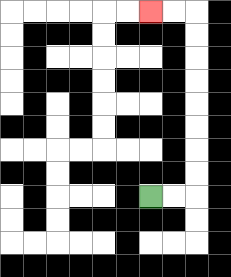{'start': '[6, 8]', 'end': '[6, 0]', 'path_directions': 'R,R,U,U,U,U,U,U,U,U,L,L', 'path_coordinates': '[[6, 8], [7, 8], [8, 8], [8, 7], [8, 6], [8, 5], [8, 4], [8, 3], [8, 2], [8, 1], [8, 0], [7, 0], [6, 0]]'}